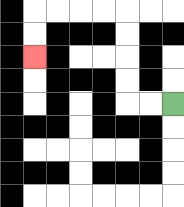{'start': '[7, 4]', 'end': '[1, 2]', 'path_directions': 'L,L,U,U,U,U,L,L,L,L,D,D', 'path_coordinates': '[[7, 4], [6, 4], [5, 4], [5, 3], [5, 2], [5, 1], [5, 0], [4, 0], [3, 0], [2, 0], [1, 0], [1, 1], [1, 2]]'}